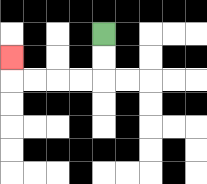{'start': '[4, 1]', 'end': '[0, 2]', 'path_directions': 'D,D,L,L,L,L,U', 'path_coordinates': '[[4, 1], [4, 2], [4, 3], [3, 3], [2, 3], [1, 3], [0, 3], [0, 2]]'}